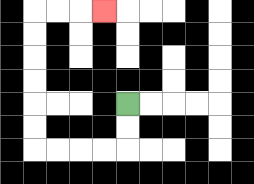{'start': '[5, 4]', 'end': '[4, 0]', 'path_directions': 'D,D,L,L,L,L,U,U,U,U,U,U,R,R,R', 'path_coordinates': '[[5, 4], [5, 5], [5, 6], [4, 6], [3, 6], [2, 6], [1, 6], [1, 5], [1, 4], [1, 3], [1, 2], [1, 1], [1, 0], [2, 0], [3, 0], [4, 0]]'}